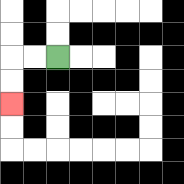{'start': '[2, 2]', 'end': '[0, 4]', 'path_directions': 'L,L,D,D', 'path_coordinates': '[[2, 2], [1, 2], [0, 2], [0, 3], [0, 4]]'}